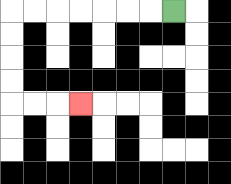{'start': '[7, 0]', 'end': '[3, 4]', 'path_directions': 'L,L,L,L,L,L,L,D,D,D,D,R,R,R', 'path_coordinates': '[[7, 0], [6, 0], [5, 0], [4, 0], [3, 0], [2, 0], [1, 0], [0, 0], [0, 1], [0, 2], [0, 3], [0, 4], [1, 4], [2, 4], [3, 4]]'}